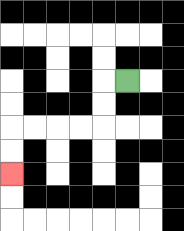{'start': '[5, 3]', 'end': '[0, 7]', 'path_directions': 'L,D,D,L,L,L,L,D,D', 'path_coordinates': '[[5, 3], [4, 3], [4, 4], [4, 5], [3, 5], [2, 5], [1, 5], [0, 5], [0, 6], [0, 7]]'}